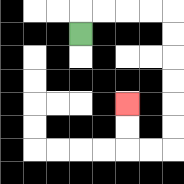{'start': '[3, 1]', 'end': '[5, 4]', 'path_directions': 'U,R,R,R,R,D,D,D,D,D,D,L,L,U,U', 'path_coordinates': '[[3, 1], [3, 0], [4, 0], [5, 0], [6, 0], [7, 0], [7, 1], [7, 2], [7, 3], [7, 4], [7, 5], [7, 6], [6, 6], [5, 6], [5, 5], [5, 4]]'}